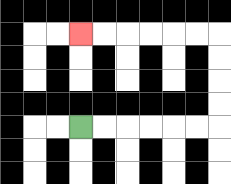{'start': '[3, 5]', 'end': '[3, 1]', 'path_directions': 'R,R,R,R,R,R,U,U,U,U,L,L,L,L,L,L', 'path_coordinates': '[[3, 5], [4, 5], [5, 5], [6, 5], [7, 5], [8, 5], [9, 5], [9, 4], [9, 3], [9, 2], [9, 1], [8, 1], [7, 1], [6, 1], [5, 1], [4, 1], [3, 1]]'}